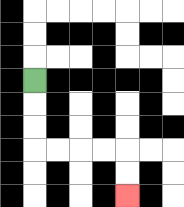{'start': '[1, 3]', 'end': '[5, 8]', 'path_directions': 'D,D,D,R,R,R,R,D,D', 'path_coordinates': '[[1, 3], [1, 4], [1, 5], [1, 6], [2, 6], [3, 6], [4, 6], [5, 6], [5, 7], [5, 8]]'}